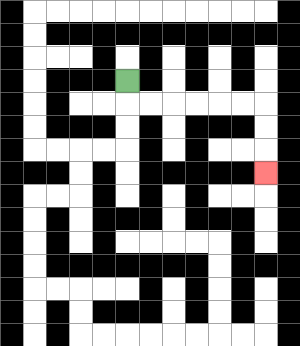{'start': '[5, 3]', 'end': '[11, 7]', 'path_directions': 'D,R,R,R,R,R,R,D,D,D', 'path_coordinates': '[[5, 3], [5, 4], [6, 4], [7, 4], [8, 4], [9, 4], [10, 4], [11, 4], [11, 5], [11, 6], [11, 7]]'}